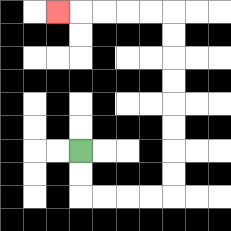{'start': '[3, 6]', 'end': '[2, 0]', 'path_directions': 'D,D,R,R,R,R,U,U,U,U,U,U,U,U,L,L,L,L,L', 'path_coordinates': '[[3, 6], [3, 7], [3, 8], [4, 8], [5, 8], [6, 8], [7, 8], [7, 7], [7, 6], [7, 5], [7, 4], [7, 3], [7, 2], [7, 1], [7, 0], [6, 0], [5, 0], [4, 0], [3, 0], [2, 0]]'}